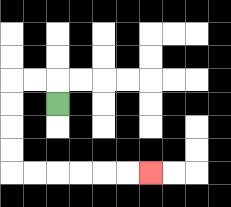{'start': '[2, 4]', 'end': '[6, 7]', 'path_directions': 'U,L,L,D,D,D,D,R,R,R,R,R,R', 'path_coordinates': '[[2, 4], [2, 3], [1, 3], [0, 3], [0, 4], [0, 5], [0, 6], [0, 7], [1, 7], [2, 7], [3, 7], [4, 7], [5, 7], [6, 7]]'}